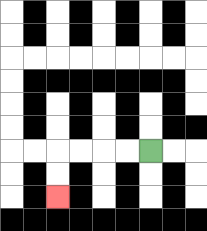{'start': '[6, 6]', 'end': '[2, 8]', 'path_directions': 'L,L,L,L,D,D', 'path_coordinates': '[[6, 6], [5, 6], [4, 6], [3, 6], [2, 6], [2, 7], [2, 8]]'}